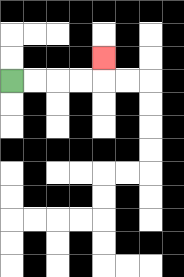{'start': '[0, 3]', 'end': '[4, 2]', 'path_directions': 'R,R,R,R,U', 'path_coordinates': '[[0, 3], [1, 3], [2, 3], [3, 3], [4, 3], [4, 2]]'}